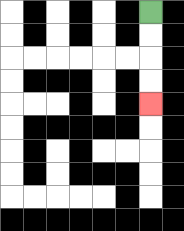{'start': '[6, 0]', 'end': '[6, 4]', 'path_directions': 'D,D,D,D', 'path_coordinates': '[[6, 0], [6, 1], [6, 2], [6, 3], [6, 4]]'}